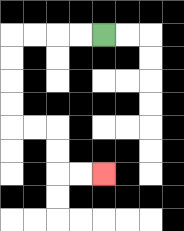{'start': '[4, 1]', 'end': '[4, 7]', 'path_directions': 'L,L,L,L,D,D,D,D,R,R,D,D,R,R', 'path_coordinates': '[[4, 1], [3, 1], [2, 1], [1, 1], [0, 1], [0, 2], [0, 3], [0, 4], [0, 5], [1, 5], [2, 5], [2, 6], [2, 7], [3, 7], [4, 7]]'}